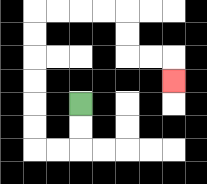{'start': '[3, 4]', 'end': '[7, 3]', 'path_directions': 'D,D,L,L,U,U,U,U,U,U,R,R,R,R,D,D,R,R,D', 'path_coordinates': '[[3, 4], [3, 5], [3, 6], [2, 6], [1, 6], [1, 5], [1, 4], [1, 3], [1, 2], [1, 1], [1, 0], [2, 0], [3, 0], [4, 0], [5, 0], [5, 1], [5, 2], [6, 2], [7, 2], [7, 3]]'}